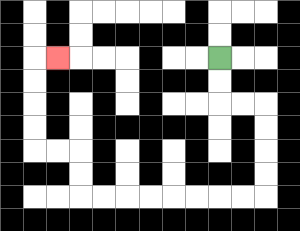{'start': '[9, 2]', 'end': '[2, 2]', 'path_directions': 'D,D,R,R,D,D,D,D,L,L,L,L,L,L,L,L,U,U,L,L,U,U,U,U,R', 'path_coordinates': '[[9, 2], [9, 3], [9, 4], [10, 4], [11, 4], [11, 5], [11, 6], [11, 7], [11, 8], [10, 8], [9, 8], [8, 8], [7, 8], [6, 8], [5, 8], [4, 8], [3, 8], [3, 7], [3, 6], [2, 6], [1, 6], [1, 5], [1, 4], [1, 3], [1, 2], [2, 2]]'}